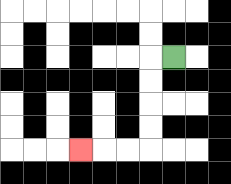{'start': '[7, 2]', 'end': '[3, 6]', 'path_directions': 'L,D,D,D,D,L,L,L', 'path_coordinates': '[[7, 2], [6, 2], [6, 3], [6, 4], [6, 5], [6, 6], [5, 6], [4, 6], [3, 6]]'}